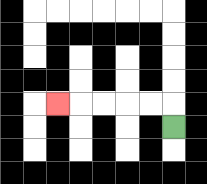{'start': '[7, 5]', 'end': '[2, 4]', 'path_directions': 'U,L,L,L,L,L', 'path_coordinates': '[[7, 5], [7, 4], [6, 4], [5, 4], [4, 4], [3, 4], [2, 4]]'}